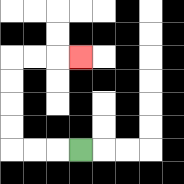{'start': '[3, 6]', 'end': '[3, 2]', 'path_directions': 'L,L,L,U,U,U,U,R,R,R', 'path_coordinates': '[[3, 6], [2, 6], [1, 6], [0, 6], [0, 5], [0, 4], [0, 3], [0, 2], [1, 2], [2, 2], [3, 2]]'}